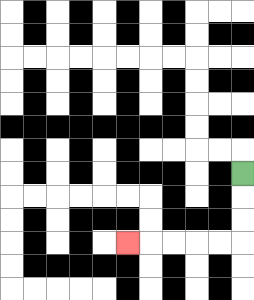{'start': '[10, 7]', 'end': '[5, 10]', 'path_directions': 'D,D,D,L,L,L,L,L', 'path_coordinates': '[[10, 7], [10, 8], [10, 9], [10, 10], [9, 10], [8, 10], [7, 10], [6, 10], [5, 10]]'}